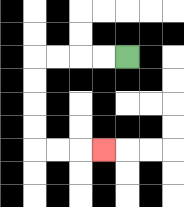{'start': '[5, 2]', 'end': '[4, 6]', 'path_directions': 'L,L,L,L,D,D,D,D,R,R,R', 'path_coordinates': '[[5, 2], [4, 2], [3, 2], [2, 2], [1, 2], [1, 3], [1, 4], [1, 5], [1, 6], [2, 6], [3, 6], [4, 6]]'}